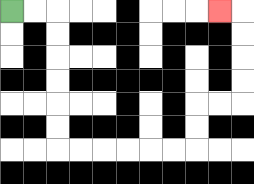{'start': '[0, 0]', 'end': '[9, 0]', 'path_directions': 'R,R,D,D,D,D,D,D,R,R,R,R,R,R,U,U,R,R,U,U,U,U,L', 'path_coordinates': '[[0, 0], [1, 0], [2, 0], [2, 1], [2, 2], [2, 3], [2, 4], [2, 5], [2, 6], [3, 6], [4, 6], [5, 6], [6, 6], [7, 6], [8, 6], [8, 5], [8, 4], [9, 4], [10, 4], [10, 3], [10, 2], [10, 1], [10, 0], [9, 0]]'}